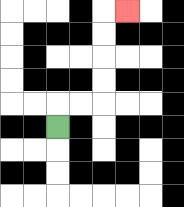{'start': '[2, 5]', 'end': '[5, 0]', 'path_directions': 'U,R,R,U,U,U,U,R', 'path_coordinates': '[[2, 5], [2, 4], [3, 4], [4, 4], [4, 3], [4, 2], [4, 1], [4, 0], [5, 0]]'}